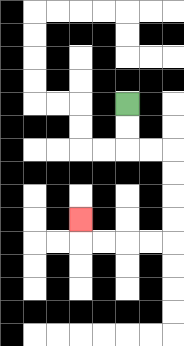{'start': '[5, 4]', 'end': '[3, 9]', 'path_directions': 'D,D,R,R,D,D,D,D,L,L,L,L,U', 'path_coordinates': '[[5, 4], [5, 5], [5, 6], [6, 6], [7, 6], [7, 7], [7, 8], [7, 9], [7, 10], [6, 10], [5, 10], [4, 10], [3, 10], [3, 9]]'}